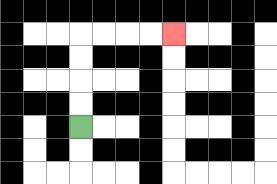{'start': '[3, 5]', 'end': '[7, 1]', 'path_directions': 'U,U,U,U,R,R,R,R', 'path_coordinates': '[[3, 5], [3, 4], [3, 3], [3, 2], [3, 1], [4, 1], [5, 1], [6, 1], [7, 1]]'}